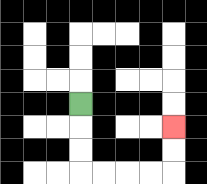{'start': '[3, 4]', 'end': '[7, 5]', 'path_directions': 'D,D,D,R,R,R,R,U,U', 'path_coordinates': '[[3, 4], [3, 5], [3, 6], [3, 7], [4, 7], [5, 7], [6, 7], [7, 7], [7, 6], [7, 5]]'}